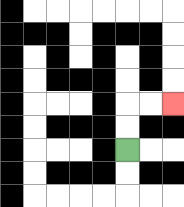{'start': '[5, 6]', 'end': '[7, 4]', 'path_directions': 'U,U,R,R', 'path_coordinates': '[[5, 6], [5, 5], [5, 4], [6, 4], [7, 4]]'}